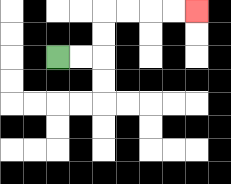{'start': '[2, 2]', 'end': '[8, 0]', 'path_directions': 'R,R,U,U,R,R,R,R', 'path_coordinates': '[[2, 2], [3, 2], [4, 2], [4, 1], [4, 0], [5, 0], [6, 0], [7, 0], [8, 0]]'}